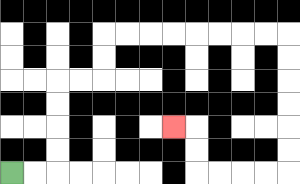{'start': '[0, 7]', 'end': '[7, 5]', 'path_directions': 'R,R,U,U,U,U,R,R,U,U,R,R,R,R,R,R,R,R,D,D,D,D,D,D,L,L,L,L,U,U,L', 'path_coordinates': '[[0, 7], [1, 7], [2, 7], [2, 6], [2, 5], [2, 4], [2, 3], [3, 3], [4, 3], [4, 2], [4, 1], [5, 1], [6, 1], [7, 1], [8, 1], [9, 1], [10, 1], [11, 1], [12, 1], [12, 2], [12, 3], [12, 4], [12, 5], [12, 6], [12, 7], [11, 7], [10, 7], [9, 7], [8, 7], [8, 6], [8, 5], [7, 5]]'}